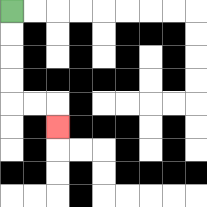{'start': '[0, 0]', 'end': '[2, 5]', 'path_directions': 'D,D,D,D,R,R,D', 'path_coordinates': '[[0, 0], [0, 1], [0, 2], [0, 3], [0, 4], [1, 4], [2, 4], [2, 5]]'}